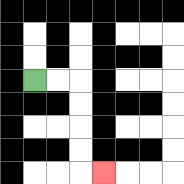{'start': '[1, 3]', 'end': '[4, 7]', 'path_directions': 'R,R,D,D,D,D,R', 'path_coordinates': '[[1, 3], [2, 3], [3, 3], [3, 4], [3, 5], [3, 6], [3, 7], [4, 7]]'}